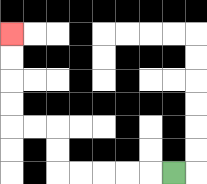{'start': '[7, 7]', 'end': '[0, 1]', 'path_directions': 'L,L,L,L,L,U,U,L,L,U,U,U,U', 'path_coordinates': '[[7, 7], [6, 7], [5, 7], [4, 7], [3, 7], [2, 7], [2, 6], [2, 5], [1, 5], [0, 5], [0, 4], [0, 3], [0, 2], [0, 1]]'}